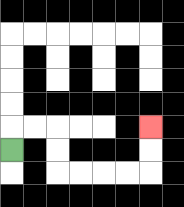{'start': '[0, 6]', 'end': '[6, 5]', 'path_directions': 'U,R,R,D,D,R,R,R,R,U,U', 'path_coordinates': '[[0, 6], [0, 5], [1, 5], [2, 5], [2, 6], [2, 7], [3, 7], [4, 7], [5, 7], [6, 7], [6, 6], [6, 5]]'}